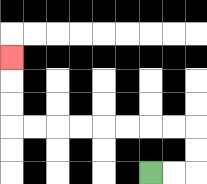{'start': '[6, 7]', 'end': '[0, 2]', 'path_directions': 'R,R,U,U,L,L,L,L,L,L,L,L,U,U,U', 'path_coordinates': '[[6, 7], [7, 7], [8, 7], [8, 6], [8, 5], [7, 5], [6, 5], [5, 5], [4, 5], [3, 5], [2, 5], [1, 5], [0, 5], [0, 4], [0, 3], [0, 2]]'}